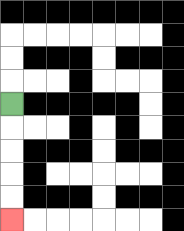{'start': '[0, 4]', 'end': '[0, 9]', 'path_directions': 'D,D,D,D,D', 'path_coordinates': '[[0, 4], [0, 5], [0, 6], [0, 7], [0, 8], [0, 9]]'}